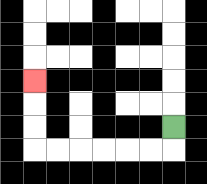{'start': '[7, 5]', 'end': '[1, 3]', 'path_directions': 'D,L,L,L,L,L,L,U,U,U', 'path_coordinates': '[[7, 5], [7, 6], [6, 6], [5, 6], [4, 6], [3, 6], [2, 6], [1, 6], [1, 5], [1, 4], [1, 3]]'}